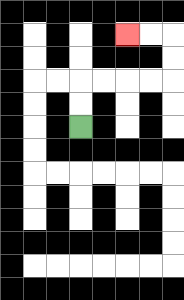{'start': '[3, 5]', 'end': '[5, 1]', 'path_directions': 'U,U,R,R,R,R,U,U,L,L', 'path_coordinates': '[[3, 5], [3, 4], [3, 3], [4, 3], [5, 3], [6, 3], [7, 3], [7, 2], [7, 1], [6, 1], [5, 1]]'}